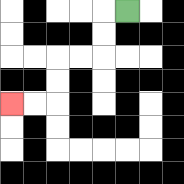{'start': '[5, 0]', 'end': '[0, 4]', 'path_directions': 'L,D,D,L,L,D,D,L,L', 'path_coordinates': '[[5, 0], [4, 0], [4, 1], [4, 2], [3, 2], [2, 2], [2, 3], [2, 4], [1, 4], [0, 4]]'}